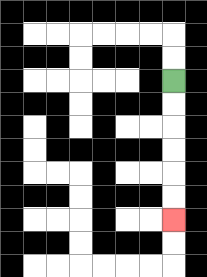{'start': '[7, 3]', 'end': '[7, 9]', 'path_directions': 'D,D,D,D,D,D', 'path_coordinates': '[[7, 3], [7, 4], [7, 5], [7, 6], [7, 7], [7, 8], [7, 9]]'}